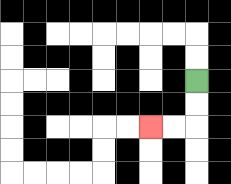{'start': '[8, 3]', 'end': '[6, 5]', 'path_directions': 'D,D,L,L', 'path_coordinates': '[[8, 3], [8, 4], [8, 5], [7, 5], [6, 5]]'}